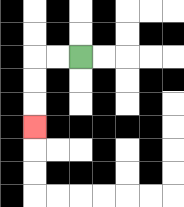{'start': '[3, 2]', 'end': '[1, 5]', 'path_directions': 'L,L,D,D,D', 'path_coordinates': '[[3, 2], [2, 2], [1, 2], [1, 3], [1, 4], [1, 5]]'}